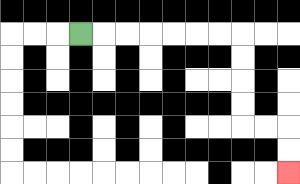{'start': '[3, 1]', 'end': '[12, 7]', 'path_directions': 'R,R,R,R,R,R,R,D,D,D,D,R,R,D,D', 'path_coordinates': '[[3, 1], [4, 1], [5, 1], [6, 1], [7, 1], [8, 1], [9, 1], [10, 1], [10, 2], [10, 3], [10, 4], [10, 5], [11, 5], [12, 5], [12, 6], [12, 7]]'}